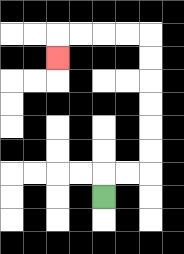{'start': '[4, 8]', 'end': '[2, 2]', 'path_directions': 'U,R,R,U,U,U,U,U,U,L,L,L,L,D', 'path_coordinates': '[[4, 8], [4, 7], [5, 7], [6, 7], [6, 6], [6, 5], [6, 4], [6, 3], [6, 2], [6, 1], [5, 1], [4, 1], [3, 1], [2, 1], [2, 2]]'}